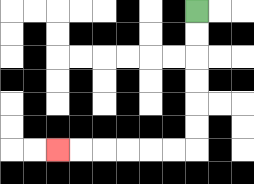{'start': '[8, 0]', 'end': '[2, 6]', 'path_directions': 'D,D,D,D,D,D,L,L,L,L,L,L', 'path_coordinates': '[[8, 0], [8, 1], [8, 2], [8, 3], [8, 4], [8, 5], [8, 6], [7, 6], [6, 6], [5, 6], [4, 6], [3, 6], [2, 6]]'}